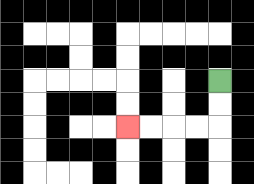{'start': '[9, 3]', 'end': '[5, 5]', 'path_directions': 'D,D,L,L,L,L', 'path_coordinates': '[[9, 3], [9, 4], [9, 5], [8, 5], [7, 5], [6, 5], [5, 5]]'}